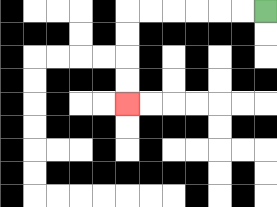{'start': '[11, 0]', 'end': '[5, 4]', 'path_directions': 'L,L,L,L,L,L,D,D,D,D', 'path_coordinates': '[[11, 0], [10, 0], [9, 0], [8, 0], [7, 0], [6, 0], [5, 0], [5, 1], [5, 2], [5, 3], [5, 4]]'}